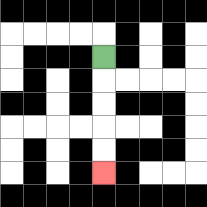{'start': '[4, 2]', 'end': '[4, 7]', 'path_directions': 'D,D,D,D,D', 'path_coordinates': '[[4, 2], [4, 3], [4, 4], [4, 5], [4, 6], [4, 7]]'}